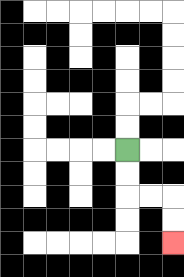{'start': '[5, 6]', 'end': '[7, 10]', 'path_directions': 'D,D,R,R,D,D', 'path_coordinates': '[[5, 6], [5, 7], [5, 8], [6, 8], [7, 8], [7, 9], [7, 10]]'}